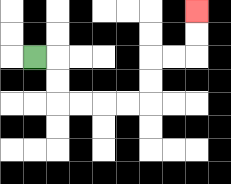{'start': '[1, 2]', 'end': '[8, 0]', 'path_directions': 'R,D,D,R,R,R,R,U,U,R,R,U,U', 'path_coordinates': '[[1, 2], [2, 2], [2, 3], [2, 4], [3, 4], [4, 4], [5, 4], [6, 4], [6, 3], [6, 2], [7, 2], [8, 2], [8, 1], [8, 0]]'}